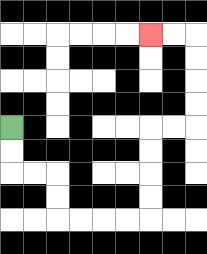{'start': '[0, 5]', 'end': '[6, 1]', 'path_directions': 'D,D,R,R,D,D,R,R,R,R,U,U,U,U,R,R,U,U,U,U,L,L', 'path_coordinates': '[[0, 5], [0, 6], [0, 7], [1, 7], [2, 7], [2, 8], [2, 9], [3, 9], [4, 9], [5, 9], [6, 9], [6, 8], [6, 7], [6, 6], [6, 5], [7, 5], [8, 5], [8, 4], [8, 3], [8, 2], [8, 1], [7, 1], [6, 1]]'}